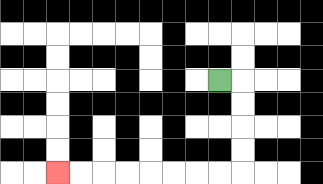{'start': '[9, 3]', 'end': '[2, 7]', 'path_directions': 'R,D,D,D,D,L,L,L,L,L,L,L,L', 'path_coordinates': '[[9, 3], [10, 3], [10, 4], [10, 5], [10, 6], [10, 7], [9, 7], [8, 7], [7, 7], [6, 7], [5, 7], [4, 7], [3, 7], [2, 7]]'}